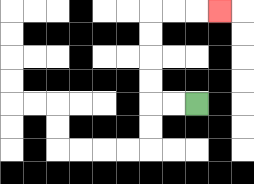{'start': '[8, 4]', 'end': '[9, 0]', 'path_directions': 'L,L,U,U,U,U,R,R,R', 'path_coordinates': '[[8, 4], [7, 4], [6, 4], [6, 3], [6, 2], [6, 1], [6, 0], [7, 0], [8, 0], [9, 0]]'}